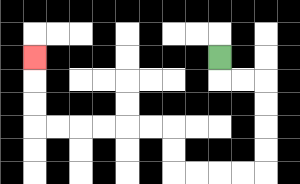{'start': '[9, 2]', 'end': '[1, 2]', 'path_directions': 'D,R,R,D,D,D,D,L,L,L,L,U,U,L,L,L,L,L,L,U,U,U', 'path_coordinates': '[[9, 2], [9, 3], [10, 3], [11, 3], [11, 4], [11, 5], [11, 6], [11, 7], [10, 7], [9, 7], [8, 7], [7, 7], [7, 6], [7, 5], [6, 5], [5, 5], [4, 5], [3, 5], [2, 5], [1, 5], [1, 4], [1, 3], [1, 2]]'}